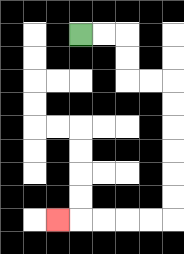{'start': '[3, 1]', 'end': '[2, 9]', 'path_directions': 'R,R,D,D,R,R,D,D,D,D,D,D,L,L,L,L,L', 'path_coordinates': '[[3, 1], [4, 1], [5, 1], [5, 2], [5, 3], [6, 3], [7, 3], [7, 4], [7, 5], [7, 6], [7, 7], [7, 8], [7, 9], [6, 9], [5, 9], [4, 9], [3, 9], [2, 9]]'}